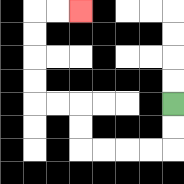{'start': '[7, 4]', 'end': '[3, 0]', 'path_directions': 'D,D,L,L,L,L,U,U,L,L,U,U,U,U,R,R', 'path_coordinates': '[[7, 4], [7, 5], [7, 6], [6, 6], [5, 6], [4, 6], [3, 6], [3, 5], [3, 4], [2, 4], [1, 4], [1, 3], [1, 2], [1, 1], [1, 0], [2, 0], [3, 0]]'}